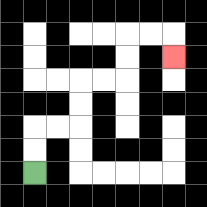{'start': '[1, 7]', 'end': '[7, 2]', 'path_directions': 'U,U,R,R,U,U,R,R,U,U,R,R,D', 'path_coordinates': '[[1, 7], [1, 6], [1, 5], [2, 5], [3, 5], [3, 4], [3, 3], [4, 3], [5, 3], [5, 2], [5, 1], [6, 1], [7, 1], [7, 2]]'}